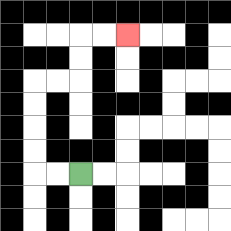{'start': '[3, 7]', 'end': '[5, 1]', 'path_directions': 'L,L,U,U,U,U,R,R,U,U,R,R', 'path_coordinates': '[[3, 7], [2, 7], [1, 7], [1, 6], [1, 5], [1, 4], [1, 3], [2, 3], [3, 3], [3, 2], [3, 1], [4, 1], [5, 1]]'}